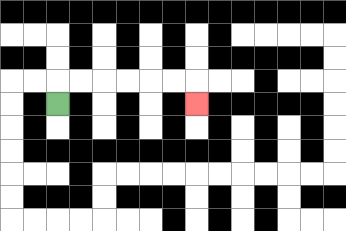{'start': '[2, 4]', 'end': '[8, 4]', 'path_directions': 'U,R,R,R,R,R,R,D', 'path_coordinates': '[[2, 4], [2, 3], [3, 3], [4, 3], [5, 3], [6, 3], [7, 3], [8, 3], [8, 4]]'}